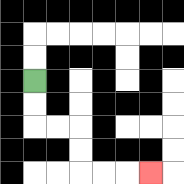{'start': '[1, 3]', 'end': '[6, 7]', 'path_directions': 'D,D,R,R,D,D,R,R,R', 'path_coordinates': '[[1, 3], [1, 4], [1, 5], [2, 5], [3, 5], [3, 6], [3, 7], [4, 7], [5, 7], [6, 7]]'}